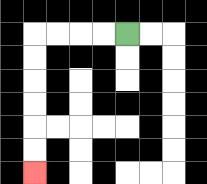{'start': '[5, 1]', 'end': '[1, 7]', 'path_directions': 'L,L,L,L,D,D,D,D,D,D', 'path_coordinates': '[[5, 1], [4, 1], [3, 1], [2, 1], [1, 1], [1, 2], [1, 3], [1, 4], [1, 5], [1, 6], [1, 7]]'}